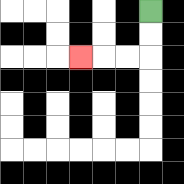{'start': '[6, 0]', 'end': '[3, 2]', 'path_directions': 'D,D,L,L,L', 'path_coordinates': '[[6, 0], [6, 1], [6, 2], [5, 2], [4, 2], [3, 2]]'}